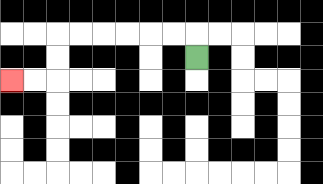{'start': '[8, 2]', 'end': '[0, 3]', 'path_directions': 'U,L,L,L,L,L,L,D,D,L,L', 'path_coordinates': '[[8, 2], [8, 1], [7, 1], [6, 1], [5, 1], [4, 1], [3, 1], [2, 1], [2, 2], [2, 3], [1, 3], [0, 3]]'}